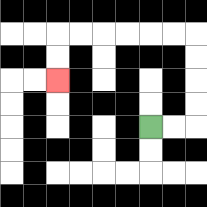{'start': '[6, 5]', 'end': '[2, 3]', 'path_directions': 'R,R,U,U,U,U,L,L,L,L,L,L,D,D', 'path_coordinates': '[[6, 5], [7, 5], [8, 5], [8, 4], [8, 3], [8, 2], [8, 1], [7, 1], [6, 1], [5, 1], [4, 1], [3, 1], [2, 1], [2, 2], [2, 3]]'}